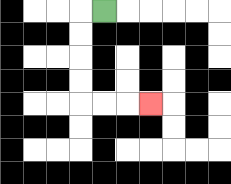{'start': '[4, 0]', 'end': '[6, 4]', 'path_directions': 'L,D,D,D,D,R,R,R', 'path_coordinates': '[[4, 0], [3, 0], [3, 1], [3, 2], [3, 3], [3, 4], [4, 4], [5, 4], [6, 4]]'}